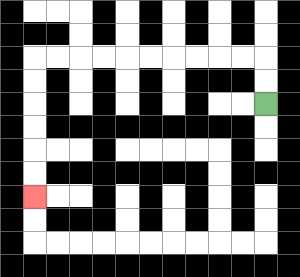{'start': '[11, 4]', 'end': '[1, 8]', 'path_directions': 'U,U,L,L,L,L,L,L,L,L,L,L,D,D,D,D,D,D', 'path_coordinates': '[[11, 4], [11, 3], [11, 2], [10, 2], [9, 2], [8, 2], [7, 2], [6, 2], [5, 2], [4, 2], [3, 2], [2, 2], [1, 2], [1, 3], [1, 4], [1, 5], [1, 6], [1, 7], [1, 8]]'}